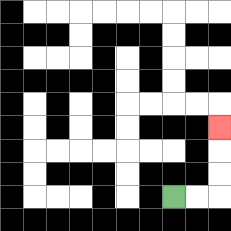{'start': '[7, 8]', 'end': '[9, 5]', 'path_directions': 'R,R,U,U,U', 'path_coordinates': '[[7, 8], [8, 8], [9, 8], [9, 7], [9, 6], [9, 5]]'}